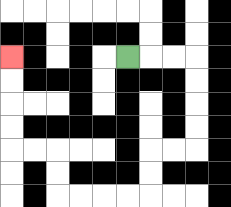{'start': '[5, 2]', 'end': '[0, 2]', 'path_directions': 'R,R,R,D,D,D,D,L,L,D,D,L,L,L,L,U,U,L,L,U,U,U,U', 'path_coordinates': '[[5, 2], [6, 2], [7, 2], [8, 2], [8, 3], [8, 4], [8, 5], [8, 6], [7, 6], [6, 6], [6, 7], [6, 8], [5, 8], [4, 8], [3, 8], [2, 8], [2, 7], [2, 6], [1, 6], [0, 6], [0, 5], [0, 4], [0, 3], [0, 2]]'}